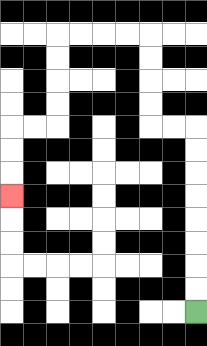{'start': '[8, 13]', 'end': '[0, 8]', 'path_directions': 'U,U,U,U,U,U,U,U,L,L,U,U,U,U,L,L,L,L,D,D,D,D,L,L,D,D,D', 'path_coordinates': '[[8, 13], [8, 12], [8, 11], [8, 10], [8, 9], [8, 8], [8, 7], [8, 6], [8, 5], [7, 5], [6, 5], [6, 4], [6, 3], [6, 2], [6, 1], [5, 1], [4, 1], [3, 1], [2, 1], [2, 2], [2, 3], [2, 4], [2, 5], [1, 5], [0, 5], [0, 6], [0, 7], [0, 8]]'}